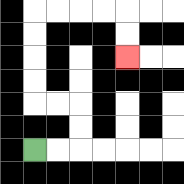{'start': '[1, 6]', 'end': '[5, 2]', 'path_directions': 'R,R,U,U,L,L,U,U,U,U,R,R,R,R,D,D', 'path_coordinates': '[[1, 6], [2, 6], [3, 6], [3, 5], [3, 4], [2, 4], [1, 4], [1, 3], [1, 2], [1, 1], [1, 0], [2, 0], [3, 0], [4, 0], [5, 0], [5, 1], [5, 2]]'}